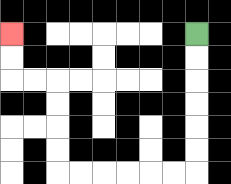{'start': '[8, 1]', 'end': '[0, 1]', 'path_directions': 'D,D,D,D,D,D,L,L,L,L,L,L,U,U,U,U,L,L,U,U', 'path_coordinates': '[[8, 1], [8, 2], [8, 3], [8, 4], [8, 5], [8, 6], [8, 7], [7, 7], [6, 7], [5, 7], [4, 7], [3, 7], [2, 7], [2, 6], [2, 5], [2, 4], [2, 3], [1, 3], [0, 3], [0, 2], [0, 1]]'}